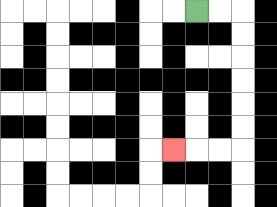{'start': '[8, 0]', 'end': '[7, 6]', 'path_directions': 'R,R,D,D,D,D,D,D,L,L,L', 'path_coordinates': '[[8, 0], [9, 0], [10, 0], [10, 1], [10, 2], [10, 3], [10, 4], [10, 5], [10, 6], [9, 6], [8, 6], [7, 6]]'}